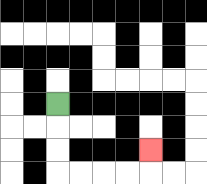{'start': '[2, 4]', 'end': '[6, 6]', 'path_directions': 'D,D,D,R,R,R,R,U', 'path_coordinates': '[[2, 4], [2, 5], [2, 6], [2, 7], [3, 7], [4, 7], [5, 7], [6, 7], [6, 6]]'}